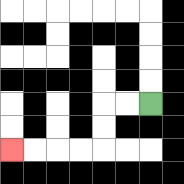{'start': '[6, 4]', 'end': '[0, 6]', 'path_directions': 'L,L,D,D,L,L,L,L', 'path_coordinates': '[[6, 4], [5, 4], [4, 4], [4, 5], [4, 6], [3, 6], [2, 6], [1, 6], [0, 6]]'}